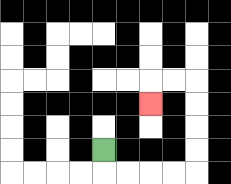{'start': '[4, 6]', 'end': '[6, 4]', 'path_directions': 'D,R,R,R,R,U,U,U,U,L,L,D', 'path_coordinates': '[[4, 6], [4, 7], [5, 7], [6, 7], [7, 7], [8, 7], [8, 6], [8, 5], [8, 4], [8, 3], [7, 3], [6, 3], [6, 4]]'}